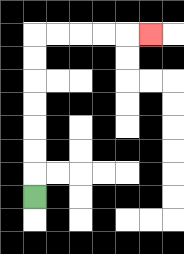{'start': '[1, 8]', 'end': '[6, 1]', 'path_directions': 'U,U,U,U,U,U,U,R,R,R,R,R', 'path_coordinates': '[[1, 8], [1, 7], [1, 6], [1, 5], [1, 4], [1, 3], [1, 2], [1, 1], [2, 1], [3, 1], [4, 1], [5, 1], [6, 1]]'}